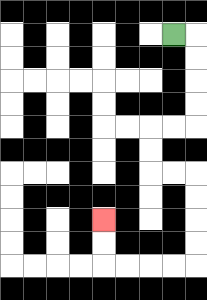{'start': '[7, 1]', 'end': '[4, 9]', 'path_directions': 'R,D,D,D,D,L,L,D,D,R,R,D,D,D,D,L,L,L,L,U,U', 'path_coordinates': '[[7, 1], [8, 1], [8, 2], [8, 3], [8, 4], [8, 5], [7, 5], [6, 5], [6, 6], [6, 7], [7, 7], [8, 7], [8, 8], [8, 9], [8, 10], [8, 11], [7, 11], [6, 11], [5, 11], [4, 11], [4, 10], [4, 9]]'}